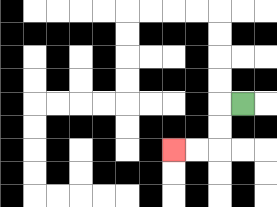{'start': '[10, 4]', 'end': '[7, 6]', 'path_directions': 'L,D,D,L,L', 'path_coordinates': '[[10, 4], [9, 4], [9, 5], [9, 6], [8, 6], [7, 6]]'}